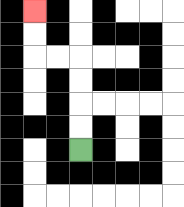{'start': '[3, 6]', 'end': '[1, 0]', 'path_directions': 'U,U,U,U,L,L,U,U', 'path_coordinates': '[[3, 6], [3, 5], [3, 4], [3, 3], [3, 2], [2, 2], [1, 2], [1, 1], [1, 0]]'}